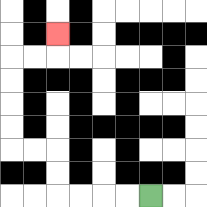{'start': '[6, 8]', 'end': '[2, 1]', 'path_directions': 'L,L,L,L,U,U,L,L,U,U,U,U,R,R,U', 'path_coordinates': '[[6, 8], [5, 8], [4, 8], [3, 8], [2, 8], [2, 7], [2, 6], [1, 6], [0, 6], [0, 5], [0, 4], [0, 3], [0, 2], [1, 2], [2, 2], [2, 1]]'}